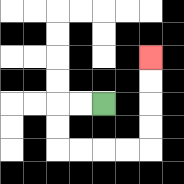{'start': '[4, 4]', 'end': '[6, 2]', 'path_directions': 'L,L,D,D,R,R,R,R,U,U,U,U', 'path_coordinates': '[[4, 4], [3, 4], [2, 4], [2, 5], [2, 6], [3, 6], [4, 6], [5, 6], [6, 6], [6, 5], [6, 4], [6, 3], [6, 2]]'}